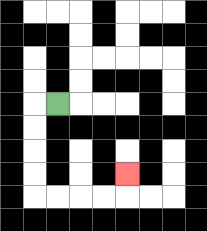{'start': '[2, 4]', 'end': '[5, 7]', 'path_directions': 'L,D,D,D,D,R,R,R,R,U', 'path_coordinates': '[[2, 4], [1, 4], [1, 5], [1, 6], [1, 7], [1, 8], [2, 8], [3, 8], [4, 8], [5, 8], [5, 7]]'}